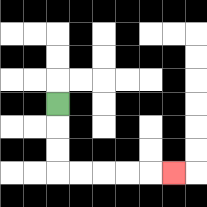{'start': '[2, 4]', 'end': '[7, 7]', 'path_directions': 'D,D,D,R,R,R,R,R', 'path_coordinates': '[[2, 4], [2, 5], [2, 6], [2, 7], [3, 7], [4, 7], [5, 7], [6, 7], [7, 7]]'}